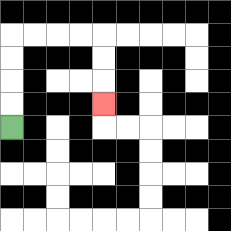{'start': '[0, 5]', 'end': '[4, 4]', 'path_directions': 'U,U,U,U,R,R,R,R,D,D,D', 'path_coordinates': '[[0, 5], [0, 4], [0, 3], [0, 2], [0, 1], [1, 1], [2, 1], [3, 1], [4, 1], [4, 2], [4, 3], [4, 4]]'}